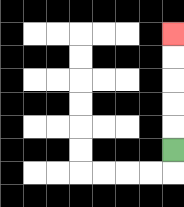{'start': '[7, 6]', 'end': '[7, 1]', 'path_directions': 'U,U,U,U,U', 'path_coordinates': '[[7, 6], [7, 5], [7, 4], [7, 3], [7, 2], [7, 1]]'}